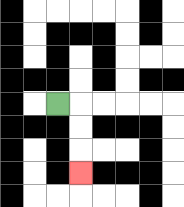{'start': '[2, 4]', 'end': '[3, 7]', 'path_directions': 'R,D,D,D', 'path_coordinates': '[[2, 4], [3, 4], [3, 5], [3, 6], [3, 7]]'}